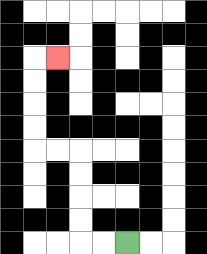{'start': '[5, 10]', 'end': '[2, 2]', 'path_directions': 'L,L,U,U,U,U,L,L,U,U,U,U,R', 'path_coordinates': '[[5, 10], [4, 10], [3, 10], [3, 9], [3, 8], [3, 7], [3, 6], [2, 6], [1, 6], [1, 5], [1, 4], [1, 3], [1, 2], [2, 2]]'}